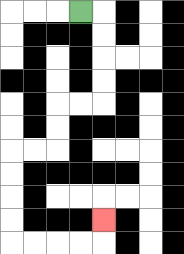{'start': '[3, 0]', 'end': '[4, 9]', 'path_directions': 'R,D,D,D,D,L,L,D,D,L,L,D,D,D,D,R,R,R,R,U', 'path_coordinates': '[[3, 0], [4, 0], [4, 1], [4, 2], [4, 3], [4, 4], [3, 4], [2, 4], [2, 5], [2, 6], [1, 6], [0, 6], [0, 7], [0, 8], [0, 9], [0, 10], [1, 10], [2, 10], [3, 10], [4, 10], [4, 9]]'}